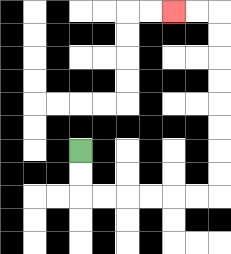{'start': '[3, 6]', 'end': '[7, 0]', 'path_directions': 'D,D,R,R,R,R,R,R,U,U,U,U,U,U,U,U,L,L', 'path_coordinates': '[[3, 6], [3, 7], [3, 8], [4, 8], [5, 8], [6, 8], [7, 8], [8, 8], [9, 8], [9, 7], [9, 6], [9, 5], [9, 4], [9, 3], [9, 2], [9, 1], [9, 0], [8, 0], [7, 0]]'}